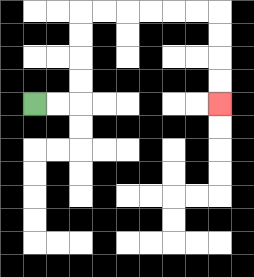{'start': '[1, 4]', 'end': '[9, 4]', 'path_directions': 'R,R,U,U,U,U,R,R,R,R,R,R,D,D,D,D', 'path_coordinates': '[[1, 4], [2, 4], [3, 4], [3, 3], [3, 2], [3, 1], [3, 0], [4, 0], [5, 0], [6, 0], [7, 0], [8, 0], [9, 0], [9, 1], [9, 2], [9, 3], [9, 4]]'}